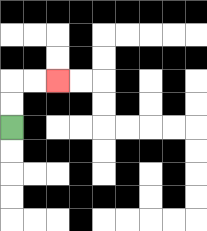{'start': '[0, 5]', 'end': '[2, 3]', 'path_directions': 'U,U,R,R', 'path_coordinates': '[[0, 5], [0, 4], [0, 3], [1, 3], [2, 3]]'}